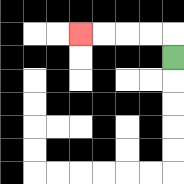{'start': '[7, 2]', 'end': '[3, 1]', 'path_directions': 'U,L,L,L,L', 'path_coordinates': '[[7, 2], [7, 1], [6, 1], [5, 1], [4, 1], [3, 1]]'}